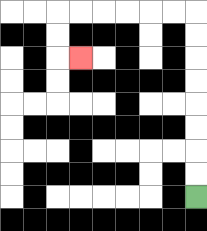{'start': '[8, 8]', 'end': '[3, 2]', 'path_directions': 'U,U,U,U,U,U,U,U,L,L,L,L,L,L,D,D,R', 'path_coordinates': '[[8, 8], [8, 7], [8, 6], [8, 5], [8, 4], [8, 3], [8, 2], [8, 1], [8, 0], [7, 0], [6, 0], [5, 0], [4, 0], [3, 0], [2, 0], [2, 1], [2, 2], [3, 2]]'}